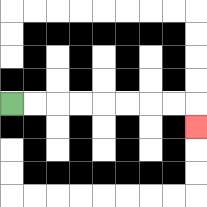{'start': '[0, 4]', 'end': '[8, 5]', 'path_directions': 'R,R,R,R,R,R,R,R,D', 'path_coordinates': '[[0, 4], [1, 4], [2, 4], [3, 4], [4, 4], [5, 4], [6, 4], [7, 4], [8, 4], [8, 5]]'}